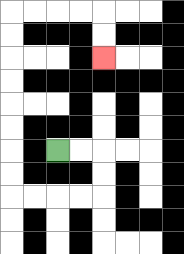{'start': '[2, 6]', 'end': '[4, 2]', 'path_directions': 'R,R,D,D,L,L,L,L,U,U,U,U,U,U,U,U,R,R,R,R,D,D', 'path_coordinates': '[[2, 6], [3, 6], [4, 6], [4, 7], [4, 8], [3, 8], [2, 8], [1, 8], [0, 8], [0, 7], [0, 6], [0, 5], [0, 4], [0, 3], [0, 2], [0, 1], [0, 0], [1, 0], [2, 0], [3, 0], [4, 0], [4, 1], [4, 2]]'}